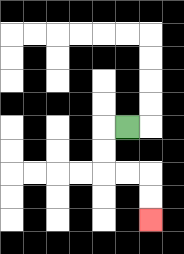{'start': '[5, 5]', 'end': '[6, 9]', 'path_directions': 'L,D,D,R,R,D,D', 'path_coordinates': '[[5, 5], [4, 5], [4, 6], [4, 7], [5, 7], [6, 7], [6, 8], [6, 9]]'}